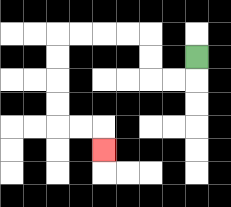{'start': '[8, 2]', 'end': '[4, 6]', 'path_directions': 'D,L,L,U,U,L,L,L,L,D,D,D,D,R,R,D', 'path_coordinates': '[[8, 2], [8, 3], [7, 3], [6, 3], [6, 2], [6, 1], [5, 1], [4, 1], [3, 1], [2, 1], [2, 2], [2, 3], [2, 4], [2, 5], [3, 5], [4, 5], [4, 6]]'}